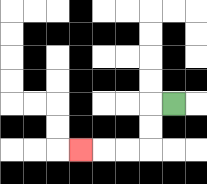{'start': '[7, 4]', 'end': '[3, 6]', 'path_directions': 'L,D,D,L,L,L', 'path_coordinates': '[[7, 4], [6, 4], [6, 5], [6, 6], [5, 6], [4, 6], [3, 6]]'}